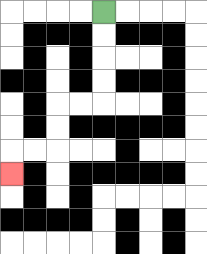{'start': '[4, 0]', 'end': '[0, 7]', 'path_directions': 'D,D,D,D,L,L,D,D,L,L,D', 'path_coordinates': '[[4, 0], [4, 1], [4, 2], [4, 3], [4, 4], [3, 4], [2, 4], [2, 5], [2, 6], [1, 6], [0, 6], [0, 7]]'}